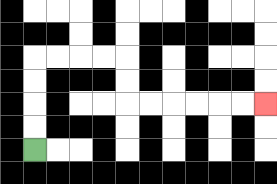{'start': '[1, 6]', 'end': '[11, 4]', 'path_directions': 'U,U,U,U,R,R,R,R,D,D,R,R,R,R,R,R', 'path_coordinates': '[[1, 6], [1, 5], [1, 4], [1, 3], [1, 2], [2, 2], [3, 2], [4, 2], [5, 2], [5, 3], [5, 4], [6, 4], [7, 4], [8, 4], [9, 4], [10, 4], [11, 4]]'}